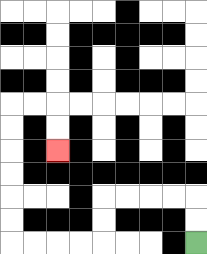{'start': '[8, 10]', 'end': '[2, 6]', 'path_directions': 'U,U,L,L,L,L,D,D,L,L,L,L,U,U,U,U,U,U,R,R,D,D', 'path_coordinates': '[[8, 10], [8, 9], [8, 8], [7, 8], [6, 8], [5, 8], [4, 8], [4, 9], [4, 10], [3, 10], [2, 10], [1, 10], [0, 10], [0, 9], [0, 8], [0, 7], [0, 6], [0, 5], [0, 4], [1, 4], [2, 4], [2, 5], [2, 6]]'}